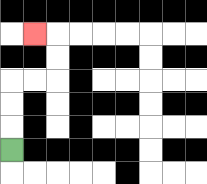{'start': '[0, 6]', 'end': '[1, 1]', 'path_directions': 'U,U,U,R,R,U,U,L', 'path_coordinates': '[[0, 6], [0, 5], [0, 4], [0, 3], [1, 3], [2, 3], [2, 2], [2, 1], [1, 1]]'}